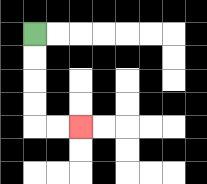{'start': '[1, 1]', 'end': '[3, 5]', 'path_directions': 'D,D,D,D,R,R', 'path_coordinates': '[[1, 1], [1, 2], [1, 3], [1, 4], [1, 5], [2, 5], [3, 5]]'}